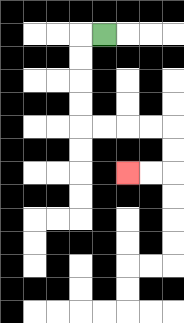{'start': '[4, 1]', 'end': '[5, 7]', 'path_directions': 'L,D,D,D,D,R,R,R,R,D,D,L,L', 'path_coordinates': '[[4, 1], [3, 1], [3, 2], [3, 3], [3, 4], [3, 5], [4, 5], [5, 5], [6, 5], [7, 5], [7, 6], [7, 7], [6, 7], [5, 7]]'}